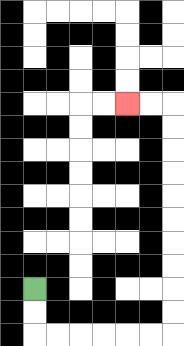{'start': '[1, 12]', 'end': '[5, 4]', 'path_directions': 'D,D,R,R,R,R,R,R,U,U,U,U,U,U,U,U,U,U,L,L', 'path_coordinates': '[[1, 12], [1, 13], [1, 14], [2, 14], [3, 14], [4, 14], [5, 14], [6, 14], [7, 14], [7, 13], [7, 12], [7, 11], [7, 10], [7, 9], [7, 8], [7, 7], [7, 6], [7, 5], [7, 4], [6, 4], [5, 4]]'}